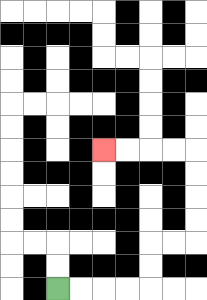{'start': '[2, 12]', 'end': '[4, 6]', 'path_directions': 'R,R,R,R,U,U,R,R,U,U,U,U,L,L,L,L', 'path_coordinates': '[[2, 12], [3, 12], [4, 12], [5, 12], [6, 12], [6, 11], [6, 10], [7, 10], [8, 10], [8, 9], [8, 8], [8, 7], [8, 6], [7, 6], [6, 6], [5, 6], [4, 6]]'}